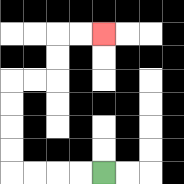{'start': '[4, 7]', 'end': '[4, 1]', 'path_directions': 'L,L,L,L,U,U,U,U,R,R,U,U,R,R', 'path_coordinates': '[[4, 7], [3, 7], [2, 7], [1, 7], [0, 7], [0, 6], [0, 5], [0, 4], [0, 3], [1, 3], [2, 3], [2, 2], [2, 1], [3, 1], [4, 1]]'}